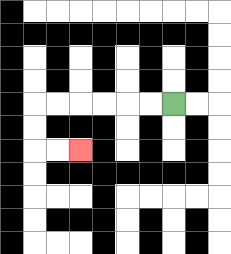{'start': '[7, 4]', 'end': '[3, 6]', 'path_directions': 'L,L,L,L,L,L,D,D,R,R', 'path_coordinates': '[[7, 4], [6, 4], [5, 4], [4, 4], [3, 4], [2, 4], [1, 4], [1, 5], [1, 6], [2, 6], [3, 6]]'}